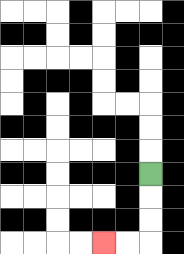{'start': '[6, 7]', 'end': '[4, 10]', 'path_directions': 'D,D,D,L,L', 'path_coordinates': '[[6, 7], [6, 8], [6, 9], [6, 10], [5, 10], [4, 10]]'}